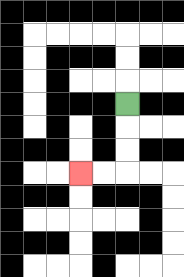{'start': '[5, 4]', 'end': '[3, 7]', 'path_directions': 'D,D,D,L,L', 'path_coordinates': '[[5, 4], [5, 5], [5, 6], [5, 7], [4, 7], [3, 7]]'}